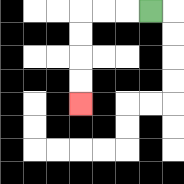{'start': '[6, 0]', 'end': '[3, 4]', 'path_directions': 'L,L,L,D,D,D,D', 'path_coordinates': '[[6, 0], [5, 0], [4, 0], [3, 0], [3, 1], [3, 2], [3, 3], [3, 4]]'}